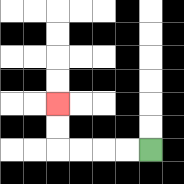{'start': '[6, 6]', 'end': '[2, 4]', 'path_directions': 'L,L,L,L,U,U', 'path_coordinates': '[[6, 6], [5, 6], [4, 6], [3, 6], [2, 6], [2, 5], [2, 4]]'}